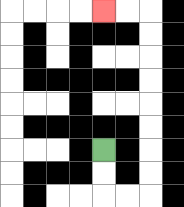{'start': '[4, 6]', 'end': '[4, 0]', 'path_directions': 'D,D,R,R,U,U,U,U,U,U,U,U,L,L', 'path_coordinates': '[[4, 6], [4, 7], [4, 8], [5, 8], [6, 8], [6, 7], [6, 6], [6, 5], [6, 4], [6, 3], [6, 2], [6, 1], [6, 0], [5, 0], [4, 0]]'}